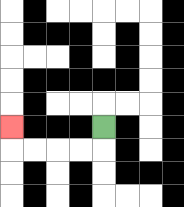{'start': '[4, 5]', 'end': '[0, 5]', 'path_directions': 'D,L,L,L,L,U', 'path_coordinates': '[[4, 5], [4, 6], [3, 6], [2, 6], [1, 6], [0, 6], [0, 5]]'}